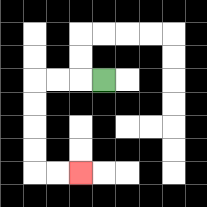{'start': '[4, 3]', 'end': '[3, 7]', 'path_directions': 'L,L,L,D,D,D,D,R,R', 'path_coordinates': '[[4, 3], [3, 3], [2, 3], [1, 3], [1, 4], [1, 5], [1, 6], [1, 7], [2, 7], [3, 7]]'}